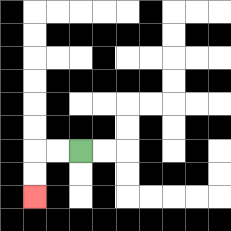{'start': '[3, 6]', 'end': '[1, 8]', 'path_directions': 'L,L,D,D', 'path_coordinates': '[[3, 6], [2, 6], [1, 6], [1, 7], [1, 8]]'}